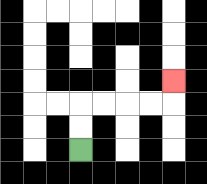{'start': '[3, 6]', 'end': '[7, 3]', 'path_directions': 'U,U,R,R,R,R,U', 'path_coordinates': '[[3, 6], [3, 5], [3, 4], [4, 4], [5, 4], [6, 4], [7, 4], [7, 3]]'}